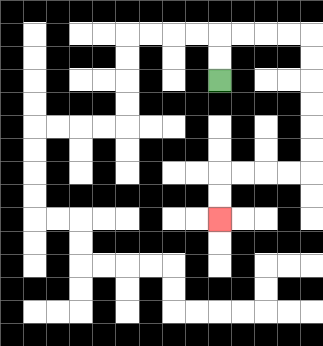{'start': '[9, 3]', 'end': '[9, 9]', 'path_directions': 'U,U,R,R,R,R,D,D,D,D,D,D,L,L,L,L,D,D', 'path_coordinates': '[[9, 3], [9, 2], [9, 1], [10, 1], [11, 1], [12, 1], [13, 1], [13, 2], [13, 3], [13, 4], [13, 5], [13, 6], [13, 7], [12, 7], [11, 7], [10, 7], [9, 7], [9, 8], [9, 9]]'}